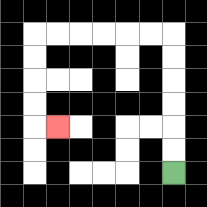{'start': '[7, 7]', 'end': '[2, 5]', 'path_directions': 'U,U,U,U,U,U,L,L,L,L,L,L,D,D,D,D,R', 'path_coordinates': '[[7, 7], [7, 6], [7, 5], [7, 4], [7, 3], [7, 2], [7, 1], [6, 1], [5, 1], [4, 1], [3, 1], [2, 1], [1, 1], [1, 2], [1, 3], [1, 4], [1, 5], [2, 5]]'}